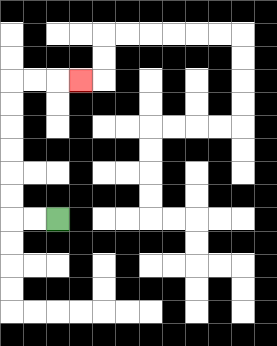{'start': '[2, 9]', 'end': '[3, 3]', 'path_directions': 'L,L,U,U,U,U,U,U,R,R,R', 'path_coordinates': '[[2, 9], [1, 9], [0, 9], [0, 8], [0, 7], [0, 6], [0, 5], [0, 4], [0, 3], [1, 3], [2, 3], [3, 3]]'}